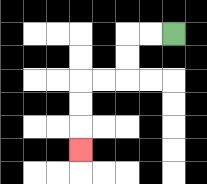{'start': '[7, 1]', 'end': '[3, 6]', 'path_directions': 'L,L,D,D,L,L,D,D,D', 'path_coordinates': '[[7, 1], [6, 1], [5, 1], [5, 2], [5, 3], [4, 3], [3, 3], [3, 4], [3, 5], [3, 6]]'}